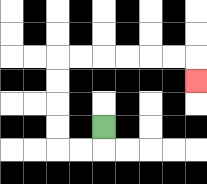{'start': '[4, 5]', 'end': '[8, 3]', 'path_directions': 'D,L,L,U,U,U,U,R,R,R,R,R,R,D', 'path_coordinates': '[[4, 5], [4, 6], [3, 6], [2, 6], [2, 5], [2, 4], [2, 3], [2, 2], [3, 2], [4, 2], [5, 2], [6, 2], [7, 2], [8, 2], [8, 3]]'}